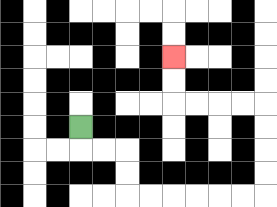{'start': '[3, 5]', 'end': '[7, 2]', 'path_directions': 'D,R,R,D,D,R,R,R,R,R,R,U,U,U,U,L,L,L,L,U,U', 'path_coordinates': '[[3, 5], [3, 6], [4, 6], [5, 6], [5, 7], [5, 8], [6, 8], [7, 8], [8, 8], [9, 8], [10, 8], [11, 8], [11, 7], [11, 6], [11, 5], [11, 4], [10, 4], [9, 4], [8, 4], [7, 4], [7, 3], [7, 2]]'}